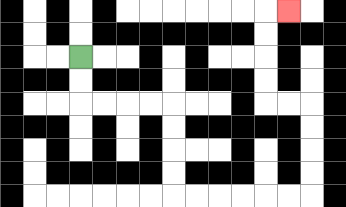{'start': '[3, 2]', 'end': '[12, 0]', 'path_directions': 'D,D,R,R,R,R,D,D,D,D,R,R,R,R,R,R,U,U,U,U,L,L,U,U,U,U,R', 'path_coordinates': '[[3, 2], [3, 3], [3, 4], [4, 4], [5, 4], [6, 4], [7, 4], [7, 5], [7, 6], [7, 7], [7, 8], [8, 8], [9, 8], [10, 8], [11, 8], [12, 8], [13, 8], [13, 7], [13, 6], [13, 5], [13, 4], [12, 4], [11, 4], [11, 3], [11, 2], [11, 1], [11, 0], [12, 0]]'}